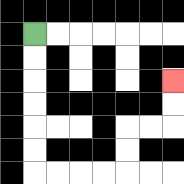{'start': '[1, 1]', 'end': '[7, 3]', 'path_directions': 'D,D,D,D,D,D,R,R,R,R,U,U,R,R,U,U', 'path_coordinates': '[[1, 1], [1, 2], [1, 3], [1, 4], [1, 5], [1, 6], [1, 7], [2, 7], [3, 7], [4, 7], [5, 7], [5, 6], [5, 5], [6, 5], [7, 5], [7, 4], [7, 3]]'}